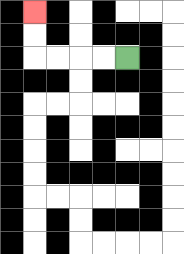{'start': '[5, 2]', 'end': '[1, 0]', 'path_directions': 'L,L,L,L,U,U', 'path_coordinates': '[[5, 2], [4, 2], [3, 2], [2, 2], [1, 2], [1, 1], [1, 0]]'}